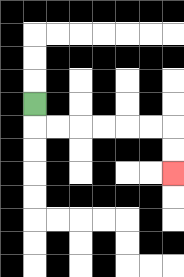{'start': '[1, 4]', 'end': '[7, 7]', 'path_directions': 'D,R,R,R,R,R,R,D,D', 'path_coordinates': '[[1, 4], [1, 5], [2, 5], [3, 5], [4, 5], [5, 5], [6, 5], [7, 5], [7, 6], [7, 7]]'}